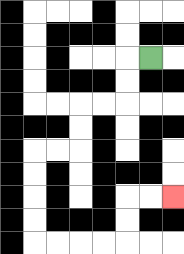{'start': '[6, 2]', 'end': '[7, 8]', 'path_directions': 'L,D,D,L,L,D,D,L,L,D,D,D,D,R,R,R,R,U,U,R,R', 'path_coordinates': '[[6, 2], [5, 2], [5, 3], [5, 4], [4, 4], [3, 4], [3, 5], [3, 6], [2, 6], [1, 6], [1, 7], [1, 8], [1, 9], [1, 10], [2, 10], [3, 10], [4, 10], [5, 10], [5, 9], [5, 8], [6, 8], [7, 8]]'}